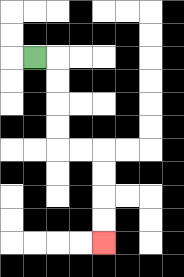{'start': '[1, 2]', 'end': '[4, 10]', 'path_directions': 'R,D,D,D,D,R,R,D,D,D,D', 'path_coordinates': '[[1, 2], [2, 2], [2, 3], [2, 4], [2, 5], [2, 6], [3, 6], [4, 6], [4, 7], [4, 8], [4, 9], [4, 10]]'}